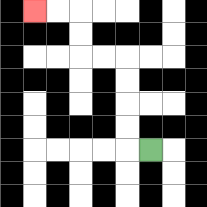{'start': '[6, 6]', 'end': '[1, 0]', 'path_directions': 'L,U,U,U,U,L,L,U,U,L,L', 'path_coordinates': '[[6, 6], [5, 6], [5, 5], [5, 4], [5, 3], [5, 2], [4, 2], [3, 2], [3, 1], [3, 0], [2, 0], [1, 0]]'}